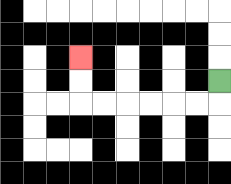{'start': '[9, 3]', 'end': '[3, 2]', 'path_directions': 'D,L,L,L,L,L,L,U,U', 'path_coordinates': '[[9, 3], [9, 4], [8, 4], [7, 4], [6, 4], [5, 4], [4, 4], [3, 4], [3, 3], [3, 2]]'}